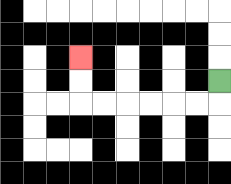{'start': '[9, 3]', 'end': '[3, 2]', 'path_directions': 'D,L,L,L,L,L,L,U,U', 'path_coordinates': '[[9, 3], [9, 4], [8, 4], [7, 4], [6, 4], [5, 4], [4, 4], [3, 4], [3, 3], [3, 2]]'}